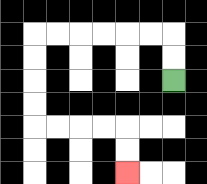{'start': '[7, 3]', 'end': '[5, 7]', 'path_directions': 'U,U,L,L,L,L,L,L,D,D,D,D,R,R,R,R,D,D', 'path_coordinates': '[[7, 3], [7, 2], [7, 1], [6, 1], [5, 1], [4, 1], [3, 1], [2, 1], [1, 1], [1, 2], [1, 3], [1, 4], [1, 5], [2, 5], [3, 5], [4, 5], [5, 5], [5, 6], [5, 7]]'}